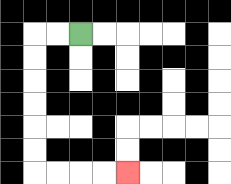{'start': '[3, 1]', 'end': '[5, 7]', 'path_directions': 'L,L,D,D,D,D,D,D,R,R,R,R', 'path_coordinates': '[[3, 1], [2, 1], [1, 1], [1, 2], [1, 3], [1, 4], [1, 5], [1, 6], [1, 7], [2, 7], [3, 7], [4, 7], [5, 7]]'}